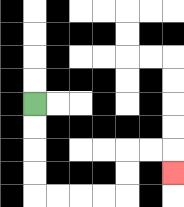{'start': '[1, 4]', 'end': '[7, 7]', 'path_directions': 'D,D,D,D,R,R,R,R,U,U,R,R,D', 'path_coordinates': '[[1, 4], [1, 5], [1, 6], [1, 7], [1, 8], [2, 8], [3, 8], [4, 8], [5, 8], [5, 7], [5, 6], [6, 6], [7, 6], [7, 7]]'}